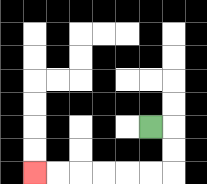{'start': '[6, 5]', 'end': '[1, 7]', 'path_directions': 'R,D,D,L,L,L,L,L,L', 'path_coordinates': '[[6, 5], [7, 5], [7, 6], [7, 7], [6, 7], [5, 7], [4, 7], [3, 7], [2, 7], [1, 7]]'}